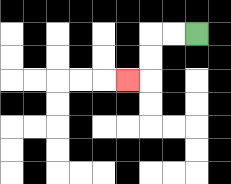{'start': '[8, 1]', 'end': '[5, 3]', 'path_directions': 'L,L,D,D,L', 'path_coordinates': '[[8, 1], [7, 1], [6, 1], [6, 2], [6, 3], [5, 3]]'}